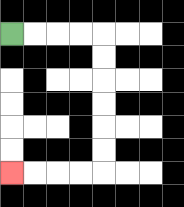{'start': '[0, 1]', 'end': '[0, 7]', 'path_directions': 'R,R,R,R,D,D,D,D,D,D,L,L,L,L', 'path_coordinates': '[[0, 1], [1, 1], [2, 1], [3, 1], [4, 1], [4, 2], [4, 3], [4, 4], [4, 5], [4, 6], [4, 7], [3, 7], [2, 7], [1, 7], [0, 7]]'}